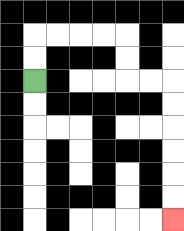{'start': '[1, 3]', 'end': '[7, 9]', 'path_directions': 'U,U,R,R,R,R,D,D,R,R,D,D,D,D,D,D', 'path_coordinates': '[[1, 3], [1, 2], [1, 1], [2, 1], [3, 1], [4, 1], [5, 1], [5, 2], [5, 3], [6, 3], [7, 3], [7, 4], [7, 5], [7, 6], [7, 7], [7, 8], [7, 9]]'}